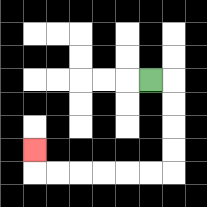{'start': '[6, 3]', 'end': '[1, 6]', 'path_directions': 'R,D,D,D,D,L,L,L,L,L,L,U', 'path_coordinates': '[[6, 3], [7, 3], [7, 4], [7, 5], [7, 6], [7, 7], [6, 7], [5, 7], [4, 7], [3, 7], [2, 7], [1, 7], [1, 6]]'}